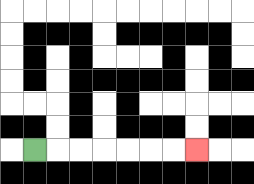{'start': '[1, 6]', 'end': '[8, 6]', 'path_directions': 'R,R,R,R,R,R,R', 'path_coordinates': '[[1, 6], [2, 6], [3, 6], [4, 6], [5, 6], [6, 6], [7, 6], [8, 6]]'}